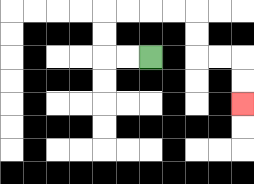{'start': '[6, 2]', 'end': '[10, 4]', 'path_directions': 'L,L,U,U,R,R,R,R,D,D,R,R,D,D', 'path_coordinates': '[[6, 2], [5, 2], [4, 2], [4, 1], [4, 0], [5, 0], [6, 0], [7, 0], [8, 0], [8, 1], [8, 2], [9, 2], [10, 2], [10, 3], [10, 4]]'}